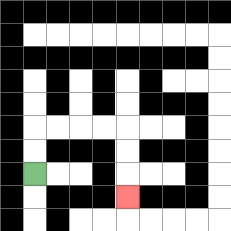{'start': '[1, 7]', 'end': '[5, 8]', 'path_directions': 'U,U,R,R,R,R,D,D,D', 'path_coordinates': '[[1, 7], [1, 6], [1, 5], [2, 5], [3, 5], [4, 5], [5, 5], [5, 6], [5, 7], [5, 8]]'}